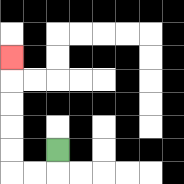{'start': '[2, 6]', 'end': '[0, 2]', 'path_directions': 'D,L,L,U,U,U,U,U', 'path_coordinates': '[[2, 6], [2, 7], [1, 7], [0, 7], [0, 6], [0, 5], [0, 4], [0, 3], [0, 2]]'}